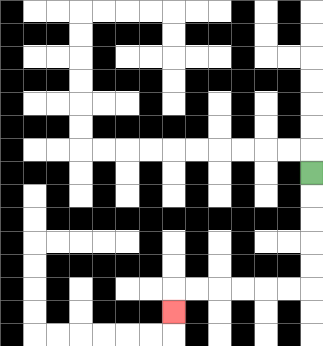{'start': '[13, 7]', 'end': '[7, 13]', 'path_directions': 'D,D,D,D,D,L,L,L,L,L,L,D', 'path_coordinates': '[[13, 7], [13, 8], [13, 9], [13, 10], [13, 11], [13, 12], [12, 12], [11, 12], [10, 12], [9, 12], [8, 12], [7, 12], [7, 13]]'}